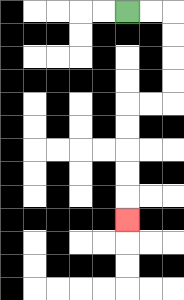{'start': '[5, 0]', 'end': '[5, 9]', 'path_directions': 'R,R,D,D,D,D,L,L,D,D,D,D,D', 'path_coordinates': '[[5, 0], [6, 0], [7, 0], [7, 1], [7, 2], [7, 3], [7, 4], [6, 4], [5, 4], [5, 5], [5, 6], [5, 7], [5, 8], [5, 9]]'}